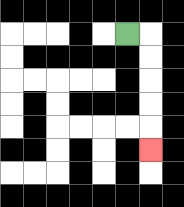{'start': '[5, 1]', 'end': '[6, 6]', 'path_directions': 'R,D,D,D,D,D', 'path_coordinates': '[[5, 1], [6, 1], [6, 2], [6, 3], [6, 4], [6, 5], [6, 6]]'}